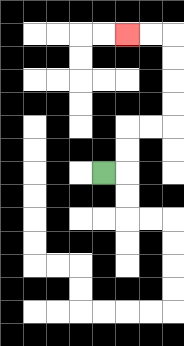{'start': '[4, 7]', 'end': '[5, 1]', 'path_directions': 'R,U,U,R,R,U,U,U,U,L,L', 'path_coordinates': '[[4, 7], [5, 7], [5, 6], [5, 5], [6, 5], [7, 5], [7, 4], [7, 3], [7, 2], [7, 1], [6, 1], [5, 1]]'}